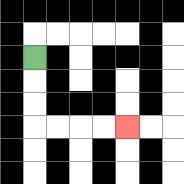{'start': '[1, 2]', 'end': '[5, 5]', 'path_directions': 'D,D,D,R,R,R,R', 'path_coordinates': '[[1, 2], [1, 3], [1, 4], [1, 5], [2, 5], [3, 5], [4, 5], [5, 5]]'}